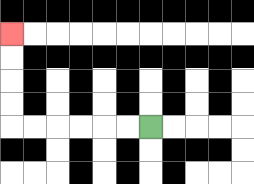{'start': '[6, 5]', 'end': '[0, 1]', 'path_directions': 'L,L,L,L,L,L,U,U,U,U', 'path_coordinates': '[[6, 5], [5, 5], [4, 5], [3, 5], [2, 5], [1, 5], [0, 5], [0, 4], [0, 3], [0, 2], [0, 1]]'}